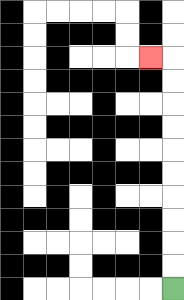{'start': '[7, 12]', 'end': '[6, 2]', 'path_directions': 'U,U,U,U,U,U,U,U,U,U,L', 'path_coordinates': '[[7, 12], [7, 11], [7, 10], [7, 9], [7, 8], [7, 7], [7, 6], [7, 5], [7, 4], [7, 3], [7, 2], [6, 2]]'}